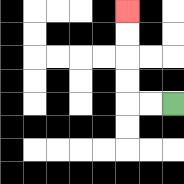{'start': '[7, 4]', 'end': '[5, 0]', 'path_directions': 'L,L,U,U,U,U', 'path_coordinates': '[[7, 4], [6, 4], [5, 4], [5, 3], [5, 2], [5, 1], [5, 0]]'}